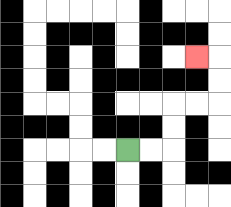{'start': '[5, 6]', 'end': '[8, 2]', 'path_directions': 'R,R,U,U,R,R,U,U,L', 'path_coordinates': '[[5, 6], [6, 6], [7, 6], [7, 5], [7, 4], [8, 4], [9, 4], [9, 3], [9, 2], [8, 2]]'}